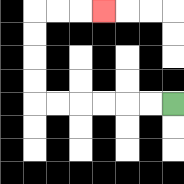{'start': '[7, 4]', 'end': '[4, 0]', 'path_directions': 'L,L,L,L,L,L,U,U,U,U,R,R,R', 'path_coordinates': '[[7, 4], [6, 4], [5, 4], [4, 4], [3, 4], [2, 4], [1, 4], [1, 3], [1, 2], [1, 1], [1, 0], [2, 0], [3, 0], [4, 0]]'}